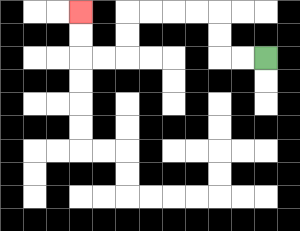{'start': '[11, 2]', 'end': '[3, 0]', 'path_directions': 'L,L,U,U,L,L,L,L,D,D,L,L,U,U', 'path_coordinates': '[[11, 2], [10, 2], [9, 2], [9, 1], [9, 0], [8, 0], [7, 0], [6, 0], [5, 0], [5, 1], [5, 2], [4, 2], [3, 2], [3, 1], [3, 0]]'}